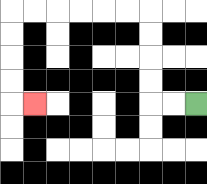{'start': '[8, 4]', 'end': '[1, 4]', 'path_directions': 'L,L,U,U,U,U,L,L,L,L,L,L,D,D,D,D,R', 'path_coordinates': '[[8, 4], [7, 4], [6, 4], [6, 3], [6, 2], [6, 1], [6, 0], [5, 0], [4, 0], [3, 0], [2, 0], [1, 0], [0, 0], [0, 1], [0, 2], [0, 3], [0, 4], [1, 4]]'}